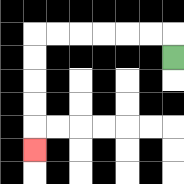{'start': '[7, 2]', 'end': '[1, 6]', 'path_directions': 'U,L,L,L,L,L,L,D,D,D,D,D', 'path_coordinates': '[[7, 2], [7, 1], [6, 1], [5, 1], [4, 1], [3, 1], [2, 1], [1, 1], [1, 2], [1, 3], [1, 4], [1, 5], [1, 6]]'}